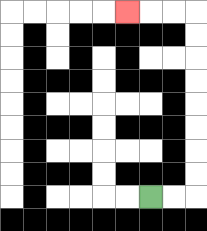{'start': '[6, 8]', 'end': '[5, 0]', 'path_directions': 'R,R,U,U,U,U,U,U,U,U,L,L,L', 'path_coordinates': '[[6, 8], [7, 8], [8, 8], [8, 7], [8, 6], [8, 5], [8, 4], [8, 3], [8, 2], [8, 1], [8, 0], [7, 0], [6, 0], [5, 0]]'}